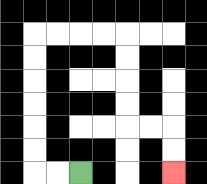{'start': '[3, 7]', 'end': '[7, 7]', 'path_directions': 'L,L,U,U,U,U,U,U,R,R,R,R,D,D,D,D,R,R,D,D', 'path_coordinates': '[[3, 7], [2, 7], [1, 7], [1, 6], [1, 5], [1, 4], [1, 3], [1, 2], [1, 1], [2, 1], [3, 1], [4, 1], [5, 1], [5, 2], [5, 3], [5, 4], [5, 5], [6, 5], [7, 5], [7, 6], [7, 7]]'}